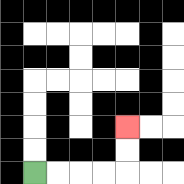{'start': '[1, 7]', 'end': '[5, 5]', 'path_directions': 'R,R,R,R,U,U', 'path_coordinates': '[[1, 7], [2, 7], [3, 7], [4, 7], [5, 7], [5, 6], [5, 5]]'}